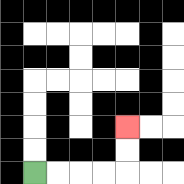{'start': '[1, 7]', 'end': '[5, 5]', 'path_directions': 'R,R,R,R,U,U', 'path_coordinates': '[[1, 7], [2, 7], [3, 7], [4, 7], [5, 7], [5, 6], [5, 5]]'}